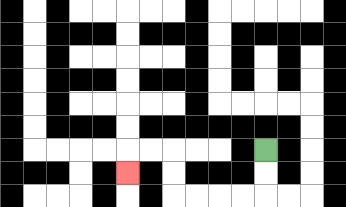{'start': '[11, 6]', 'end': '[5, 7]', 'path_directions': 'D,D,L,L,L,L,U,U,L,L,D', 'path_coordinates': '[[11, 6], [11, 7], [11, 8], [10, 8], [9, 8], [8, 8], [7, 8], [7, 7], [7, 6], [6, 6], [5, 6], [5, 7]]'}